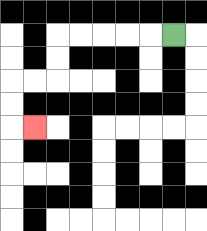{'start': '[7, 1]', 'end': '[1, 5]', 'path_directions': 'L,L,L,L,L,D,D,L,L,D,D,R', 'path_coordinates': '[[7, 1], [6, 1], [5, 1], [4, 1], [3, 1], [2, 1], [2, 2], [2, 3], [1, 3], [0, 3], [0, 4], [0, 5], [1, 5]]'}